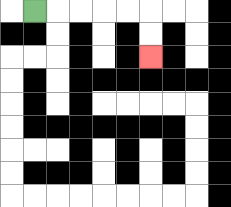{'start': '[1, 0]', 'end': '[6, 2]', 'path_directions': 'R,R,R,R,R,D,D', 'path_coordinates': '[[1, 0], [2, 0], [3, 0], [4, 0], [5, 0], [6, 0], [6, 1], [6, 2]]'}